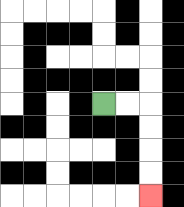{'start': '[4, 4]', 'end': '[6, 8]', 'path_directions': 'R,R,D,D,D,D', 'path_coordinates': '[[4, 4], [5, 4], [6, 4], [6, 5], [6, 6], [6, 7], [6, 8]]'}